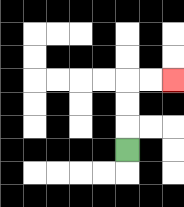{'start': '[5, 6]', 'end': '[7, 3]', 'path_directions': 'U,U,U,R,R', 'path_coordinates': '[[5, 6], [5, 5], [5, 4], [5, 3], [6, 3], [7, 3]]'}